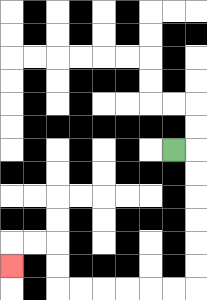{'start': '[7, 6]', 'end': '[0, 11]', 'path_directions': 'R,D,D,D,D,D,D,L,L,L,L,L,L,U,U,L,L,D', 'path_coordinates': '[[7, 6], [8, 6], [8, 7], [8, 8], [8, 9], [8, 10], [8, 11], [8, 12], [7, 12], [6, 12], [5, 12], [4, 12], [3, 12], [2, 12], [2, 11], [2, 10], [1, 10], [0, 10], [0, 11]]'}